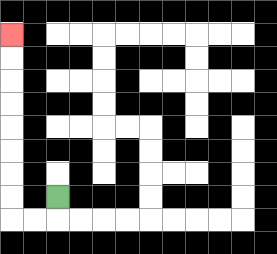{'start': '[2, 8]', 'end': '[0, 1]', 'path_directions': 'D,L,L,U,U,U,U,U,U,U,U', 'path_coordinates': '[[2, 8], [2, 9], [1, 9], [0, 9], [0, 8], [0, 7], [0, 6], [0, 5], [0, 4], [0, 3], [0, 2], [0, 1]]'}